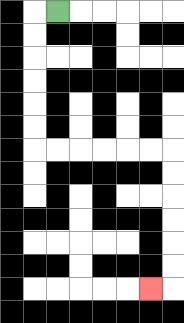{'start': '[2, 0]', 'end': '[6, 12]', 'path_directions': 'L,D,D,D,D,D,D,R,R,R,R,R,R,D,D,D,D,D,D,L', 'path_coordinates': '[[2, 0], [1, 0], [1, 1], [1, 2], [1, 3], [1, 4], [1, 5], [1, 6], [2, 6], [3, 6], [4, 6], [5, 6], [6, 6], [7, 6], [7, 7], [7, 8], [7, 9], [7, 10], [7, 11], [7, 12], [6, 12]]'}